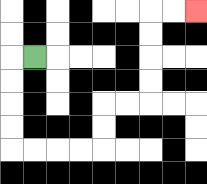{'start': '[1, 2]', 'end': '[8, 0]', 'path_directions': 'L,D,D,D,D,R,R,R,R,U,U,R,R,U,U,U,U,R,R', 'path_coordinates': '[[1, 2], [0, 2], [0, 3], [0, 4], [0, 5], [0, 6], [1, 6], [2, 6], [3, 6], [4, 6], [4, 5], [4, 4], [5, 4], [6, 4], [6, 3], [6, 2], [6, 1], [6, 0], [7, 0], [8, 0]]'}